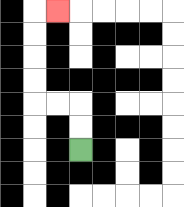{'start': '[3, 6]', 'end': '[2, 0]', 'path_directions': 'U,U,L,L,U,U,U,U,R', 'path_coordinates': '[[3, 6], [3, 5], [3, 4], [2, 4], [1, 4], [1, 3], [1, 2], [1, 1], [1, 0], [2, 0]]'}